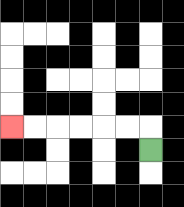{'start': '[6, 6]', 'end': '[0, 5]', 'path_directions': 'U,L,L,L,L,L,L', 'path_coordinates': '[[6, 6], [6, 5], [5, 5], [4, 5], [3, 5], [2, 5], [1, 5], [0, 5]]'}